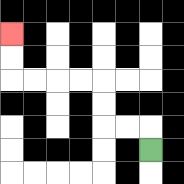{'start': '[6, 6]', 'end': '[0, 1]', 'path_directions': 'U,L,L,U,U,L,L,L,L,U,U', 'path_coordinates': '[[6, 6], [6, 5], [5, 5], [4, 5], [4, 4], [4, 3], [3, 3], [2, 3], [1, 3], [0, 3], [0, 2], [0, 1]]'}